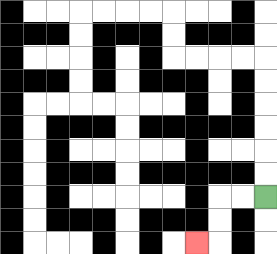{'start': '[11, 8]', 'end': '[8, 10]', 'path_directions': 'L,L,D,D,L', 'path_coordinates': '[[11, 8], [10, 8], [9, 8], [9, 9], [9, 10], [8, 10]]'}